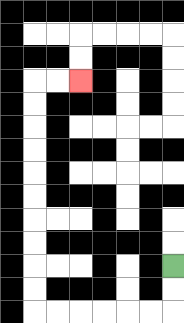{'start': '[7, 11]', 'end': '[3, 3]', 'path_directions': 'D,D,L,L,L,L,L,L,U,U,U,U,U,U,U,U,U,U,R,R', 'path_coordinates': '[[7, 11], [7, 12], [7, 13], [6, 13], [5, 13], [4, 13], [3, 13], [2, 13], [1, 13], [1, 12], [1, 11], [1, 10], [1, 9], [1, 8], [1, 7], [1, 6], [1, 5], [1, 4], [1, 3], [2, 3], [3, 3]]'}